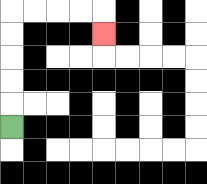{'start': '[0, 5]', 'end': '[4, 1]', 'path_directions': 'U,U,U,U,U,R,R,R,R,D', 'path_coordinates': '[[0, 5], [0, 4], [0, 3], [0, 2], [0, 1], [0, 0], [1, 0], [2, 0], [3, 0], [4, 0], [4, 1]]'}